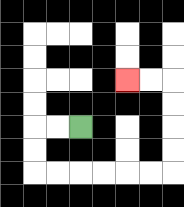{'start': '[3, 5]', 'end': '[5, 3]', 'path_directions': 'L,L,D,D,R,R,R,R,R,R,U,U,U,U,L,L', 'path_coordinates': '[[3, 5], [2, 5], [1, 5], [1, 6], [1, 7], [2, 7], [3, 7], [4, 7], [5, 7], [6, 7], [7, 7], [7, 6], [7, 5], [7, 4], [7, 3], [6, 3], [5, 3]]'}